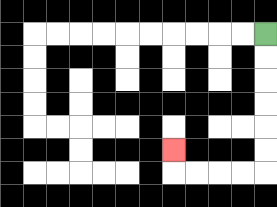{'start': '[11, 1]', 'end': '[7, 6]', 'path_directions': 'D,D,D,D,D,D,L,L,L,L,U', 'path_coordinates': '[[11, 1], [11, 2], [11, 3], [11, 4], [11, 5], [11, 6], [11, 7], [10, 7], [9, 7], [8, 7], [7, 7], [7, 6]]'}